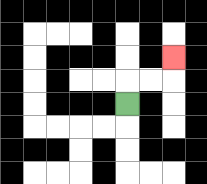{'start': '[5, 4]', 'end': '[7, 2]', 'path_directions': 'U,R,R,U', 'path_coordinates': '[[5, 4], [5, 3], [6, 3], [7, 3], [7, 2]]'}